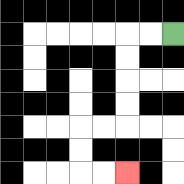{'start': '[7, 1]', 'end': '[5, 7]', 'path_directions': 'L,L,D,D,D,D,L,L,D,D,R,R', 'path_coordinates': '[[7, 1], [6, 1], [5, 1], [5, 2], [5, 3], [5, 4], [5, 5], [4, 5], [3, 5], [3, 6], [3, 7], [4, 7], [5, 7]]'}